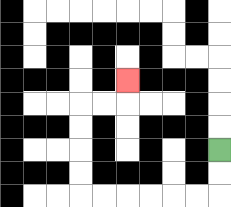{'start': '[9, 6]', 'end': '[5, 3]', 'path_directions': 'D,D,L,L,L,L,L,L,U,U,U,U,R,R,U', 'path_coordinates': '[[9, 6], [9, 7], [9, 8], [8, 8], [7, 8], [6, 8], [5, 8], [4, 8], [3, 8], [3, 7], [3, 6], [3, 5], [3, 4], [4, 4], [5, 4], [5, 3]]'}